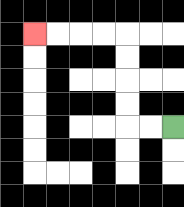{'start': '[7, 5]', 'end': '[1, 1]', 'path_directions': 'L,L,U,U,U,U,L,L,L,L', 'path_coordinates': '[[7, 5], [6, 5], [5, 5], [5, 4], [5, 3], [5, 2], [5, 1], [4, 1], [3, 1], [2, 1], [1, 1]]'}